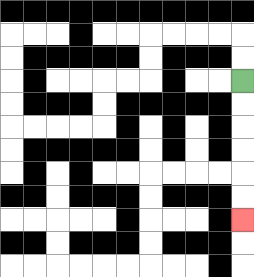{'start': '[10, 3]', 'end': '[10, 9]', 'path_directions': 'D,D,D,D,D,D', 'path_coordinates': '[[10, 3], [10, 4], [10, 5], [10, 6], [10, 7], [10, 8], [10, 9]]'}